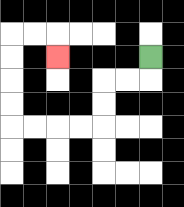{'start': '[6, 2]', 'end': '[2, 2]', 'path_directions': 'D,L,L,D,D,L,L,L,L,U,U,U,U,R,R,D', 'path_coordinates': '[[6, 2], [6, 3], [5, 3], [4, 3], [4, 4], [4, 5], [3, 5], [2, 5], [1, 5], [0, 5], [0, 4], [0, 3], [0, 2], [0, 1], [1, 1], [2, 1], [2, 2]]'}